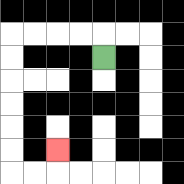{'start': '[4, 2]', 'end': '[2, 6]', 'path_directions': 'U,L,L,L,L,D,D,D,D,D,D,R,R,U', 'path_coordinates': '[[4, 2], [4, 1], [3, 1], [2, 1], [1, 1], [0, 1], [0, 2], [0, 3], [0, 4], [0, 5], [0, 6], [0, 7], [1, 7], [2, 7], [2, 6]]'}